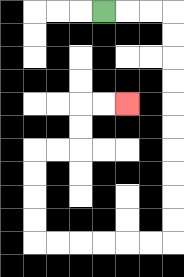{'start': '[4, 0]', 'end': '[5, 4]', 'path_directions': 'R,R,R,D,D,D,D,D,D,D,D,D,D,L,L,L,L,L,L,U,U,U,U,R,R,U,U,R,R', 'path_coordinates': '[[4, 0], [5, 0], [6, 0], [7, 0], [7, 1], [7, 2], [7, 3], [7, 4], [7, 5], [7, 6], [7, 7], [7, 8], [7, 9], [7, 10], [6, 10], [5, 10], [4, 10], [3, 10], [2, 10], [1, 10], [1, 9], [1, 8], [1, 7], [1, 6], [2, 6], [3, 6], [3, 5], [3, 4], [4, 4], [5, 4]]'}